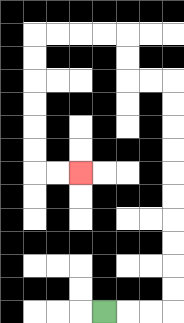{'start': '[4, 13]', 'end': '[3, 7]', 'path_directions': 'R,R,R,U,U,U,U,U,U,U,U,U,U,L,L,U,U,L,L,L,L,D,D,D,D,D,D,R,R', 'path_coordinates': '[[4, 13], [5, 13], [6, 13], [7, 13], [7, 12], [7, 11], [7, 10], [7, 9], [7, 8], [7, 7], [7, 6], [7, 5], [7, 4], [7, 3], [6, 3], [5, 3], [5, 2], [5, 1], [4, 1], [3, 1], [2, 1], [1, 1], [1, 2], [1, 3], [1, 4], [1, 5], [1, 6], [1, 7], [2, 7], [3, 7]]'}